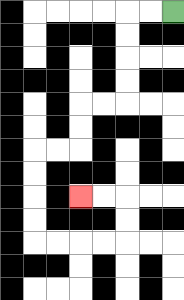{'start': '[7, 0]', 'end': '[3, 8]', 'path_directions': 'L,L,D,D,D,D,L,L,D,D,L,L,D,D,D,D,R,R,R,R,U,U,L,L', 'path_coordinates': '[[7, 0], [6, 0], [5, 0], [5, 1], [5, 2], [5, 3], [5, 4], [4, 4], [3, 4], [3, 5], [3, 6], [2, 6], [1, 6], [1, 7], [1, 8], [1, 9], [1, 10], [2, 10], [3, 10], [4, 10], [5, 10], [5, 9], [5, 8], [4, 8], [3, 8]]'}